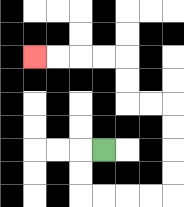{'start': '[4, 6]', 'end': '[1, 2]', 'path_directions': 'L,D,D,R,R,R,R,U,U,U,U,L,L,U,U,L,L,L,L', 'path_coordinates': '[[4, 6], [3, 6], [3, 7], [3, 8], [4, 8], [5, 8], [6, 8], [7, 8], [7, 7], [7, 6], [7, 5], [7, 4], [6, 4], [5, 4], [5, 3], [5, 2], [4, 2], [3, 2], [2, 2], [1, 2]]'}